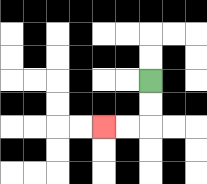{'start': '[6, 3]', 'end': '[4, 5]', 'path_directions': 'D,D,L,L', 'path_coordinates': '[[6, 3], [6, 4], [6, 5], [5, 5], [4, 5]]'}